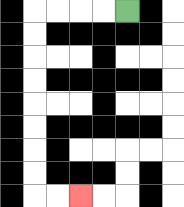{'start': '[5, 0]', 'end': '[3, 8]', 'path_directions': 'L,L,L,L,D,D,D,D,D,D,D,D,R,R', 'path_coordinates': '[[5, 0], [4, 0], [3, 0], [2, 0], [1, 0], [1, 1], [1, 2], [1, 3], [1, 4], [1, 5], [1, 6], [1, 7], [1, 8], [2, 8], [3, 8]]'}